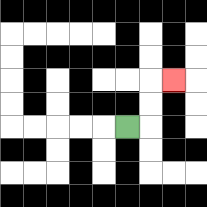{'start': '[5, 5]', 'end': '[7, 3]', 'path_directions': 'R,U,U,R', 'path_coordinates': '[[5, 5], [6, 5], [6, 4], [6, 3], [7, 3]]'}